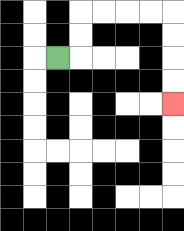{'start': '[2, 2]', 'end': '[7, 4]', 'path_directions': 'R,U,U,R,R,R,R,D,D,D,D', 'path_coordinates': '[[2, 2], [3, 2], [3, 1], [3, 0], [4, 0], [5, 0], [6, 0], [7, 0], [7, 1], [7, 2], [7, 3], [7, 4]]'}